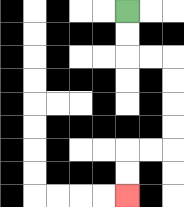{'start': '[5, 0]', 'end': '[5, 8]', 'path_directions': 'D,D,R,R,D,D,D,D,L,L,D,D', 'path_coordinates': '[[5, 0], [5, 1], [5, 2], [6, 2], [7, 2], [7, 3], [7, 4], [7, 5], [7, 6], [6, 6], [5, 6], [5, 7], [5, 8]]'}